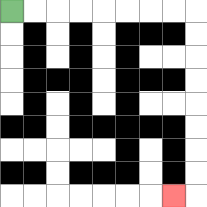{'start': '[0, 0]', 'end': '[7, 8]', 'path_directions': 'R,R,R,R,R,R,R,R,D,D,D,D,D,D,D,D,L', 'path_coordinates': '[[0, 0], [1, 0], [2, 0], [3, 0], [4, 0], [5, 0], [6, 0], [7, 0], [8, 0], [8, 1], [8, 2], [8, 3], [8, 4], [8, 5], [8, 6], [8, 7], [8, 8], [7, 8]]'}